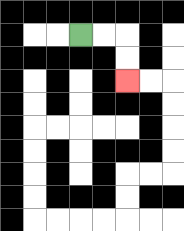{'start': '[3, 1]', 'end': '[5, 3]', 'path_directions': 'R,R,D,D', 'path_coordinates': '[[3, 1], [4, 1], [5, 1], [5, 2], [5, 3]]'}